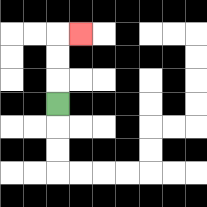{'start': '[2, 4]', 'end': '[3, 1]', 'path_directions': 'U,U,U,R', 'path_coordinates': '[[2, 4], [2, 3], [2, 2], [2, 1], [3, 1]]'}